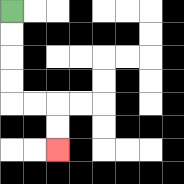{'start': '[0, 0]', 'end': '[2, 6]', 'path_directions': 'D,D,D,D,R,R,D,D', 'path_coordinates': '[[0, 0], [0, 1], [0, 2], [0, 3], [0, 4], [1, 4], [2, 4], [2, 5], [2, 6]]'}